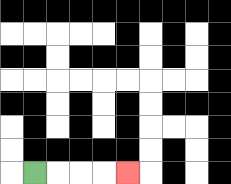{'start': '[1, 7]', 'end': '[5, 7]', 'path_directions': 'R,R,R,R', 'path_coordinates': '[[1, 7], [2, 7], [3, 7], [4, 7], [5, 7]]'}